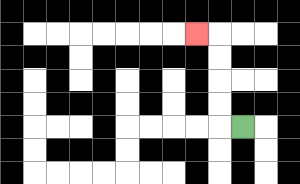{'start': '[10, 5]', 'end': '[8, 1]', 'path_directions': 'L,U,U,U,U,L', 'path_coordinates': '[[10, 5], [9, 5], [9, 4], [9, 3], [9, 2], [9, 1], [8, 1]]'}